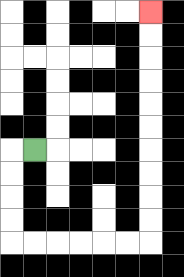{'start': '[1, 6]', 'end': '[6, 0]', 'path_directions': 'L,D,D,D,D,R,R,R,R,R,R,U,U,U,U,U,U,U,U,U,U', 'path_coordinates': '[[1, 6], [0, 6], [0, 7], [0, 8], [0, 9], [0, 10], [1, 10], [2, 10], [3, 10], [4, 10], [5, 10], [6, 10], [6, 9], [6, 8], [6, 7], [6, 6], [6, 5], [6, 4], [6, 3], [6, 2], [6, 1], [6, 0]]'}